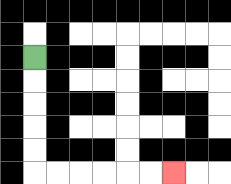{'start': '[1, 2]', 'end': '[7, 7]', 'path_directions': 'D,D,D,D,D,R,R,R,R,R,R', 'path_coordinates': '[[1, 2], [1, 3], [1, 4], [1, 5], [1, 6], [1, 7], [2, 7], [3, 7], [4, 7], [5, 7], [6, 7], [7, 7]]'}